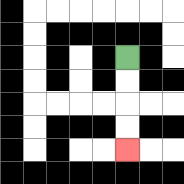{'start': '[5, 2]', 'end': '[5, 6]', 'path_directions': 'D,D,D,D', 'path_coordinates': '[[5, 2], [5, 3], [5, 4], [5, 5], [5, 6]]'}